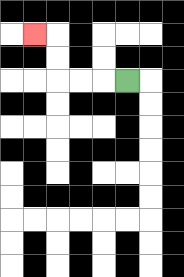{'start': '[5, 3]', 'end': '[1, 1]', 'path_directions': 'L,L,L,U,U,L', 'path_coordinates': '[[5, 3], [4, 3], [3, 3], [2, 3], [2, 2], [2, 1], [1, 1]]'}